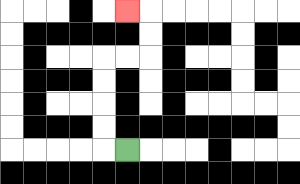{'start': '[5, 6]', 'end': '[5, 0]', 'path_directions': 'L,U,U,U,U,R,R,U,U,L', 'path_coordinates': '[[5, 6], [4, 6], [4, 5], [4, 4], [4, 3], [4, 2], [5, 2], [6, 2], [6, 1], [6, 0], [5, 0]]'}